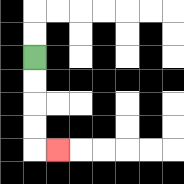{'start': '[1, 2]', 'end': '[2, 6]', 'path_directions': 'D,D,D,D,R', 'path_coordinates': '[[1, 2], [1, 3], [1, 4], [1, 5], [1, 6], [2, 6]]'}